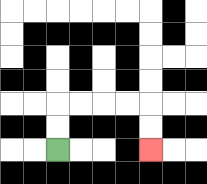{'start': '[2, 6]', 'end': '[6, 6]', 'path_directions': 'U,U,R,R,R,R,D,D', 'path_coordinates': '[[2, 6], [2, 5], [2, 4], [3, 4], [4, 4], [5, 4], [6, 4], [6, 5], [6, 6]]'}